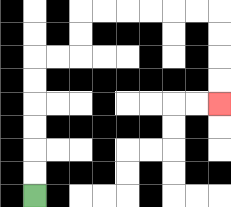{'start': '[1, 8]', 'end': '[9, 4]', 'path_directions': 'U,U,U,U,U,U,R,R,U,U,R,R,R,R,R,R,D,D,D,D', 'path_coordinates': '[[1, 8], [1, 7], [1, 6], [1, 5], [1, 4], [1, 3], [1, 2], [2, 2], [3, 2], [3, 1], [3, 0], [4, 0], [5, 0], [6, 0], [7, 0], [8, 0], [9, 0], [9, 1], [9, 2], [9, 3], [9, 4]]'}